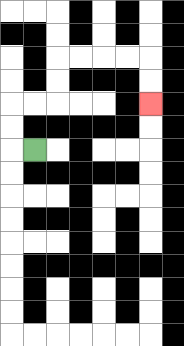{'start': '[1, 6]', 'end': '[6, 4]', 'path_directions': 'L,U,U,R,R,U,U,R,R,R,R,D,D', 'path_coordinates': '[[1, 6], [0, 6], [0, 5], [0, 4], [1, 4], [2, 4], [2, 3], [2, 2], [3, 2], [4, 2], [5, 2], [6, 2], [6, 3], [6, 4]]'}